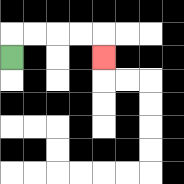{'start': '[0, 2]', 'end': '[4, 2]', 'path_directions': 'U,R,R,R,R,D', 'path_coordinates': '[[0, 2], [0, 1], [1, 1], [2, 1], [3, 1], [4, 1], [4, 2]]'}